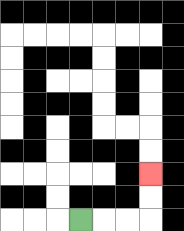{'start': '[3, 9]', 'end': '[6, 7]', 'path_directions': 'R,R,R,U,U', 'path_coordinates': '[[3, 9], [4, 9], [5, 9], [6, 9], [6, 8], [6, 7]]'}